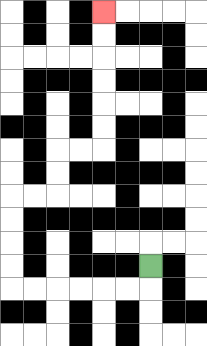{'start': '[6, 11]', 'end': '[4, 0]', 'path_directions': 'D,L,L,L,L,L,L,U,U,U,U,R,R,U,U,R,R,U,U,U,U,U,U', 'path_coordinates': '[[6, 11], [6, 12], [5, 12], [4, 12], [3, 12], [2, 12], [1, 12], [0, 12], [0, 11], [0, 10], [0, 9], [0, 8], [1, 8], [2, 8], [2, 7], [2, 6], [3, 6], [4, 6], [4, 5], [4, 4], [4, 3], [4, 2], [4, 1], [4, 0]]'}